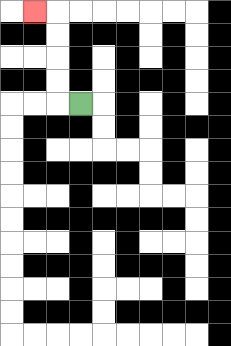{'start': '[3, 4]', 'end': '[1, 0]', 'path_directions': 'L,U,U,U,U,L', 'path_coordinates': '[[3, 4], [2, 4], [2, 3], [2, 2], [2, 1], [2, 0], [1, 0]]'}